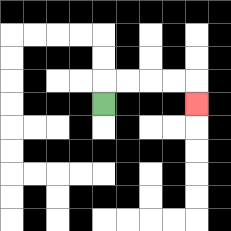{'start': '[4, 4]', 'end': '[8, 4]', 'path_directions': 'U,R,R,R,R,D', 'path_coordinates': '[[4, 4], [4, 3], [5, 3], [6, 3], [7, 3], [8, 3], [8, 4]]'}